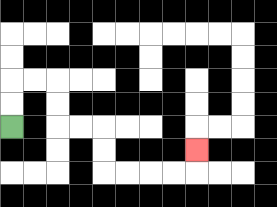{'start': '[0, 5]', 'end': '[8, 6]', 'path_directions': 'U,U,R,R,D,D,R,R,D,D,R,R,R,R,U', 'path_coordinates': '[[0, 5], [0, 4], [0, 3], [1, 3], [2, 3], [2, 4], [2, 5], [3, 5], [4, 5], [4, 6], [4, 7], [5, 7], [6, 7], [7, 7], [8, 7], [8, 6]]'}